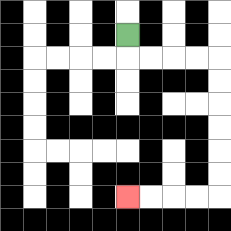{'start': '[5, 1]', 'end': '[5, 8]', 'path_directions': 'D,R,R,R,R,D,D,D,D,D,D,L,L,L,L', 'path_coordinates': '[[5, 1], [5, 2], [6, 2], [7, 2], [8, 2], [9, 2], [9, 3], [9, 4], [9, 5], [9, 6], [9, 7], [9, 8], [8, 8], [7, 8], [6, 8], [5, 8]]'}